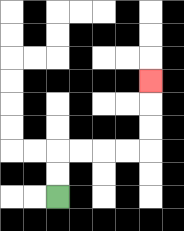{'start': '[2, 8]', 'end': '[6, 3]', 'path_directions': 'U,U,R,R,R,R,U,U,U', 'path_coordinates': '[[2, 8], [2, 7], [2, 6], [3, 6], [4, 6], [5, 6], [6, 6], [6, 5], [6, 4], [6, 3]]'}